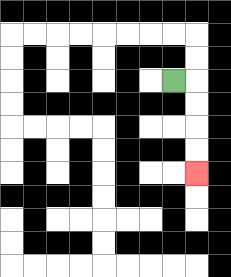{'start': '[7, 3]', 'end': '[8, 7]', 'path_directions': 'R,D,D,D,D', 'path_coordinates': '[[7, 3], [8, 3], [8, 4], [8, 5], [8, 6], [8, 7]]'}